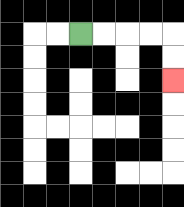{'start': '[3, 1]', 'end': '[7, 3]', 'path_directions': 'R,R,R,R,D,D', 'path_coordinates': '[[3, 1], [4, 1], [5, 1], [6, 1], [7, 1], [7, 2], [7, 3]]'}